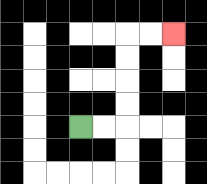{'start': '[3, 5]', 'end': '[7, 1]', 'path_directions': 'R,R,U,U,U,U,R,R', 'path_coordinates': '[[3, 5], [4, 5], [5, 5], [5, 4], [5, 3], [5, 2], [5, 1], [6, 1], [7, 1]]'}